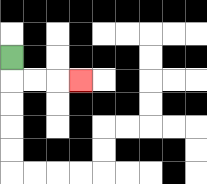{'start': '[0, 2]', 'end': '[3, 3]', 'path_directions': 'D,R,R,R', 'path_coordinates': '[[0, 2], [0, 3], [1, 3], [2, 3], [3, 3]]'}